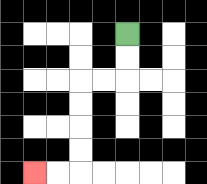{'start': '[5, 1]', 'end': '[1, 7]', 'path_directions': 'D,D,L,L,D,D,D,D,L,L', 'path_coordinates': '[[5, 1], [5, 2], [5, 3], [4, 3], [3, 3], [3, 4], [3, 5], [3, 6], [3, 7], [2, 7], [1, 7]]'}